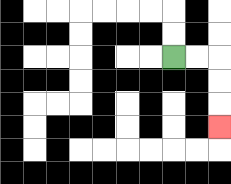{'start': '[7, 2]', 'end': '[9, 5]', 'path_directions': 'R,R,D,D,D', 'path_coordinates': '[[7, 2], [8, 2], [9, 2], [9, 3], [9, 4], [9, 5]]'}